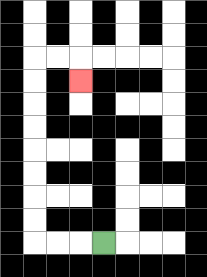{'start': '[4, 10]', 'end': '[3, 3]', 'path_directions': 'L,L,L,U,U,U,U,U,U,U,U,R,R,D', 'path_coordinates': '[[4, 10], [3, 10], [2, 10], [1, 10], [1, 9], [1, 8], [1, 7], [1, 6], [1, 5], [1, 4], [1, 3], [1, 2], [2, 2], [3, 2], [3, 3]]'}